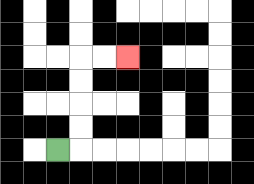{'start': '[2, 6]', 'end': '[5, 2]', 'path_directions': 'R,U,U,U,U,R,R', 'path_coordinates': '[[2, 6], [3, 6], [3, 5], [3, 4], [3, 3], [3, 2], [4, 2], [5, 2]]'}